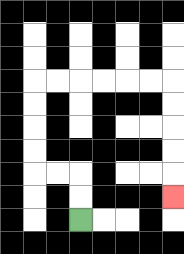{'start': '[3, 9]', 'end': '[7, 8]', 'path_directions': 'U,U,L,L,U,U,U,U,R,R,R,R,R,R,D,D,D,D,D', 'path_coordinates': '[[3, 9], [3, 8], [3, 7], [2, 7], [1, 7], [1, 6], [1, 5], [1, 4], [1, 3], [2, 3], [3, 3], [4, 3], [5, 3], [6, 3], [7, 3], [7, 4], [7, 5], [7, 6], [7, 7], [7, 8]]'}